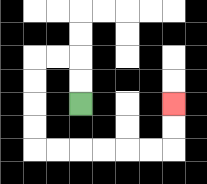{'start': '[3, 4]', 'end': '[7, 4]', 'path_directions': 'U,U,L,L,D,D,D,D,R,R,R,R,R,R,U,U', 'path_coordinates': '[[3, 4], [3, 3], [3, 2], [2, 2], [1, 2], [1, 3], [1, 4], [1, 5], [1, 6], [2, 6], [3, 6], [4, 6], [5, 6], [6, 6], [7, 6], [7, 5], [7, 4]]'}